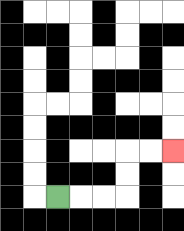{'start': '[2, 8]', 'end': '[7, 6]', 'path_directions': 'R,R,R,U,U,R,R', 'path_coordinates': '[[2, 8], [3, 8], [4, 8], [5, 8], [5, 7], [5, 6], [6, 6], [7, 6]]'}